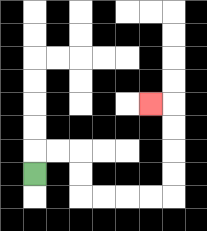{'start': '[1, 7]', 'end': '[6, 4]', 'path_directions': 'U,R,R,D,D,R,R,R,R,U,U,U,U,L', 'path_coordinates': '[[1, 7], [1, 6], [2, 6], [3, 6], [3, 7], [3, 8], [4, 8], [5, 8], [6, 8], [7, 8], [7, 7], [7, 6], [7, 5], [7, 4], [6, 4]]'}